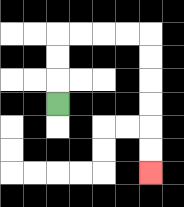{'start': '[2, 4]', 'end': '[6, 7]', 'path_directions': 'U,U,U,R,R,R,R,D,D,D,D,D,D', 'path_coordinates': '[[2, 4], [2, 3], [2, 2], [2, 1], [3, 1], [4, 1], [5, 1], [6, 1], [6, 2], [6, 3], [6, 4], [6, 5], [6, 6], [6, 7]]'}